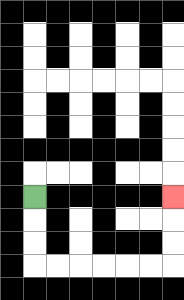{'start': '[1, 8]', 'end': '[7, 8]', 'path_directions': 'D,D,D,R,R,R,R,R,R,U,U,U', 'path_coordinates': '[[1, 8], [1, 9], [1, 10], [1, 11], [2, 11], [3, 11], [4, 11], [5, 11], [6, 11], [7, 11], [7, 10], [7, 9], [7, 8]]'}